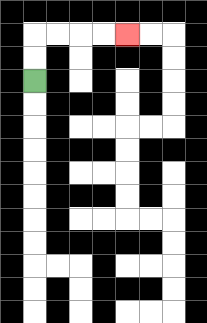{'start': '[1, 3]', 'end': '[5, 1]', 'path_directions': 'U,U,R,R,R,R', 'path_coordinates': '[[1, 3], [1, 2], [1, 1], [2, 1], [3, 1], [4, 1], [5, 1]]'}